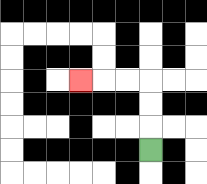{'start': '[6, 6]', 'end': '[3, 3]', 'path_directions': 'U,U,U,L,L,L', 'path_coordinates': '[[6, 6], [6, 5], [6, 4], [6, 3], [5, 3], [4, 3], [3, 3]]'}